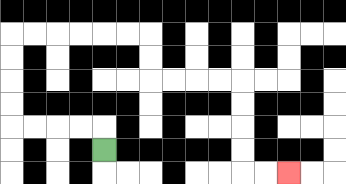{'start': '[4, 6]', 'end': '[12, 7]', 'path_directions': 'U,L,L,L,L,U,U,U,U,R,R,R,R,R,R,D,D,R,R,R,R,D,D,D,D,R,R', 'path_coordinates': '[[4, 6], [4, 5], [3, 5], [2, 5], [1, 5], [0, 5], [0, 4], [0, 3], [0, 2], [0, 1], [1, 1], [2, 1], [3, 1], [4, 1], [5, 1], [6, 1], [6, 2], [6, 3], [7, 3], [8, 3], [9, 3], [10, 3], [10, 4], [10, 5], [10, 6], [10, 7], [11, 7], [12, 7]]'}